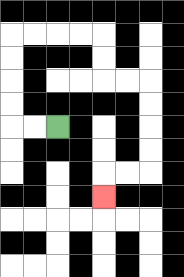{'start': '[2, 5]', 'end': '[4, 8]', 'path_directions': 'L,L,U,U,U,U,R,R,R,R,D,D,R,R,D,D,D,D,L,L,D', 'path_coordinates': '[[2, 5], [1, 5], [0, 5], [0, 4], [0, 3], [0, 2], [0, 1], [1, 1], [2, 1], [3, 1], [4, 1], [4, 2], [4, 3], [5, 3], [6, 3], [6, 4], [6, 5], [6, 6], [6, 7], [5, 7], [4, 7], [4, 8]]'}